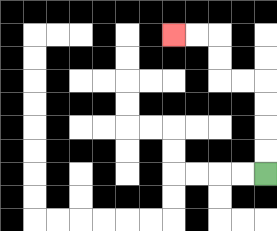{'start': '[11, 7]', 'end': '[7, 1]', 'path_directions': 'U,U,U,U,L,L,U,U,L,L', 'path_coordinates': '[[11, 7], [11, 6], [11, 5], [11, 4], [11, 3], [10, 3], [9, 3], [9, 2], [9, 1], [8, 1], [7, 1]]'}